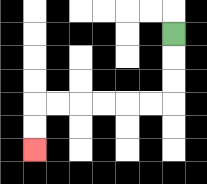{'start': '[7, 1]', 'end': '[1, 6]', 'path_directions': 'D,D,D,L,L,L,L,L,L,D,D', 'path_coordinates': '[[7, 1], [7, 2], [7, 3], [7, 4], [6, 4], [5, 4], [4, 4], [3, 4], [2, 4], [1, 4], [1, 5], [1, 6]]'}